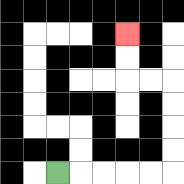{'start': '[2, 7]', 'end': '[5, 1]', 'path_directions': 'R,R,R,R,R,U,U,U,U,L,L,U,U', 'path_coordinates': '[[2, 7], [3, 7], [4, 7], [5, 7], [6, 7], [7, 7], [7, 6], [7, 5], [7, 4], [7, 3], [6, 3], [5, 3], [5, 2], [5, 1]]'}